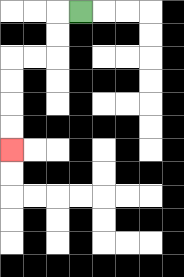{'start': '[3, 0]', 'end': '[0, 6]', 'path_directions': 'L,D,D,L,L,D,D,D,D', 'path_coordinates': '[[3, 0], [2, 0], [2, 1], [2, 2], [1, 2], [0, 2], [0, 3], [0, 4], [0, 5], [0, 6]]'}